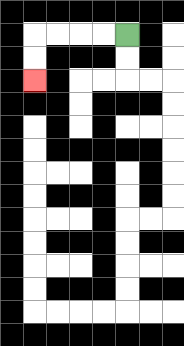{'start': '[5, 1]', 'end': '[1, 3]', 'path_directions': 'L,L,L,L,D,D', 'path_coordinates': '[[5, 1], [4, 1], [3, 1], [2, 1], [1, 1], [1, 2], [1, 3]]'}